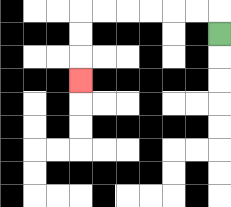{'start': '[9, 1]', 'end': '[3, 3]', 'path_directions': 'U,L,L,L,L,L,L,D,D,D', 'path_coordinates': '[[9, 1], [9, 0], [8, 0], [7, 0], [6, 0], [5, 0], [4, 0], [3, 0], [3, 1], [3, 2], [3, 3]]'}